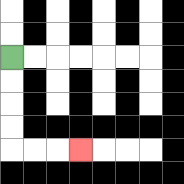{'start': '[0, 2]', 'end': '[3, 6]', 'path_directions': 'D,D,D,D,R,R,R', 'path_coordinates': '[[0, 2], [0, 3], [0, 4], [0, 5], [0, 6], [1, 6], [2, 6], [3, 6]]'}